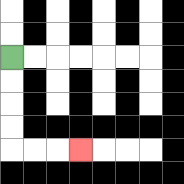{'start': '[0, 2]', 'end': '[3, 6]', 'path_directions': 'D,D,D,D,R,R,R', 'path_coordinates': '[[0, 2], [0, 3], [0, 4], [0, 5], [0, 6], [1, 6], [2, 6], [3, 6]]'}